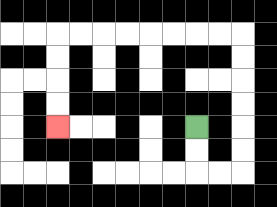{'start': '[8, 5]', 'end': '[2, 5]', 'path_directions': 'D,D,R,R,U,U,U,U,U,U,L,L,L,L,L,L,L,L,D,D,D,D', 'path_coordinates': '[[8, 5], [8, 6], [8, 7], [9, 7], [10, 7], [10, 6], [10, 5], [10, 4], [10, 3], [10, 2], [10, 1], [9, 1], [8, 1], [7, 1], [6, 1], [5, 1], [4, 1], [3, 1], [2, 1], [2, 2], [2, 3], [2, 4], [2, 5]]'}